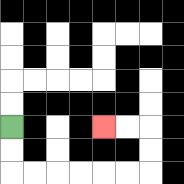{'start': '[0, 5]', 'end': '[4, 5]', 'path_directions': 'D,D,R,R,R,R,R,R,U,U,L,L', 'path_coordinates': '[[0, 5], [0, 6], [0, 7], [1, 7], [2, 7], [3, 7], [4, 7], [5, 7], [6, 7], [6, 6], [6, 5], [5, 5], [4, 5]]'}